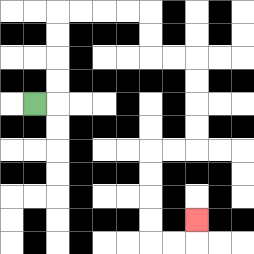{'start': '[1, 4]', 'end': '[8, 9]', 'path_directions': 'R,U,U,U,U,R,R,R,R,D,D,R,R,D,D,D,D,L,L,D,D,D,D,R,R,U', 'path_coordinates': '[[1, 4], [2, 4], [2, 3], [2, 2], [2, 1], [2, 0], [3, 0], [4, 0], [5, 0], [6, 0], [6, 1], [6, 2], [7, 2], [8, 2], [8, 3], [8, 4], [8, 5], [8, 6], [7, 6], [6, 6], [6, 7], [6, 8], [6, 9], [6, 10], [7, 10], [8, 10], [8, 9]]'}